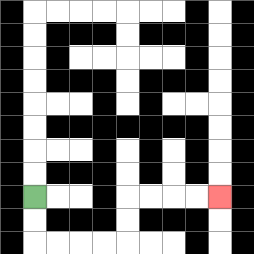{'start': '[1, 8]', 'end': '[9, 8]', 'path_directions': 'D,D,R,R,R,R,U,U,R,R,R,R', 'path_coordinates': '[[1, 8], [1, 9], [1, 10], [2, 10], [3, 10], [4, 10], [5, 10], [5, 9], [5, 8], [6, 8], [7, 8], [8, 8], [9, 8]]'}